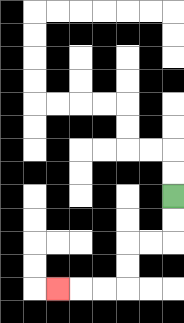{'start': '[7, 8]', 'end': '[2, 12]', 'path_directions': 'D,D,L,L,D,D,L,L,L', 'path_coordinates': '[[7, 8], [7, 9], [7, 10], [6, 10], [5, 10], [5, 11], [5, 12], [4, 12], [3, 12], [2, 12]]'}